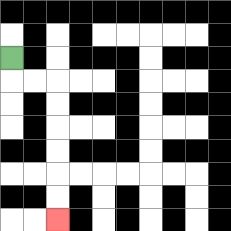{'start': '[0, 2]', 'end': '[2, 9]', 'path_directions': 'D,R,R,D,D,D,D,D,D', 'path_coordinates': '[[0, 2], [0, 3], [1, 3], [2, 3], [2, 4], [2, 5], [2, 6], [2, 7], [2, 8], [2, 9]]'}